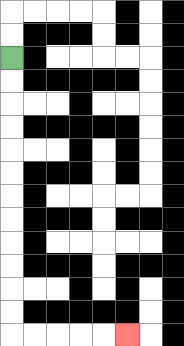{'start': '[0, 2]', 'end': '[5, 14]', 'path_directions': 'D,D,D,D,D,D,D,D,D,D,D,D,R,R,R,R,R', 'path_coordinates': '[[0, 2], [0, 3], [0, 4], [0, 5], [0, 6], [0, 7], [0, 8], [0, 9], [0, 10], [0, 11], [0, 12], [0, 13], [0, 14], [1, 14], [2, 14], [3, 14], [4, 14], [5, 14]]'}